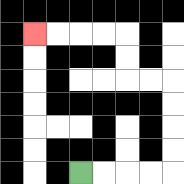{'start': '[3, 7]', 'end': '[1, 1]', 'path_directions': 'R,R,R,R,U,U,U,U,L,L,U,U,L,L,L,L', 'path_coordinates': '[[3, 7], [4, 7], [5, 7], [6, 7], [7, 7], [7, 6], [7, 5], [7, 4], [7, 3], [6, 3], [5, 3], [5, 2], [5, 1], [4, 1], [3, 1], [2, 1], [1, 1]]'}